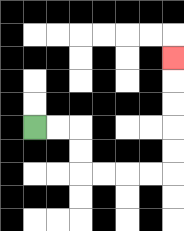{'start': '[1, 5]', 'end': '[7, 2]', 'path_directions': 'R,R,D,D,R,R,R,R,U,U,U,U,U', 'path_coordinates': '[[1, 5], [2, 5], [3, 5], [3, 6], [3, 7], [4, 7], [5, 7], [6, 7], [7, 7], [7, 6], [7, 5], [7, 4], [7, 3], [7, 2]]'}